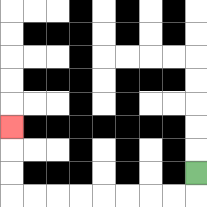{'start': '[8, 7]', 'end': '[0, 5]', 'path_directions': 'D,L,L,L,L,L,L,L,L,U,U,U', 'path_coordinates': '[[8, 7], [8, 8], [7, 8], [6, 8], [5, 8], [4, 8], [3, 8], [2, 8], [1, 8], [0, 8], [0, 7], [0, 6], [0, 5]]'}